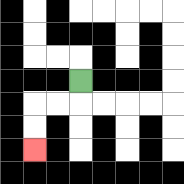{'start': '[3, 3]', 'end': '[1, 6]', 'path_directions': 'D,L,L,D,D', 'path_coordinates': '[[3, 3], [3, 4], [2, 4], [1, 4], [1, 5], [1, 6]]'}